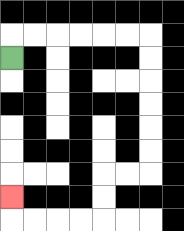{'start': '[0, 2]', 'end': '[0, 8]', 'path_directions': 'U,R,R,R,R,R,R,D,D,D,D,D,D,L,L,D,D,L,L,L,L,U', 'path_coordinates': '[[0, 2], [0, 1], [1, 1], [2, 1], [3, 1], [4, 1], [5, 1], [6, 1], [6, 2], [6, 3], [6, 4], [6, 5], [6, 6], [6, 7], [5, 7], [4, 7], [4, 8], [4, 9], [3, 9], [2, 9], [1, 9], [0, 9], [0, 8]]'}